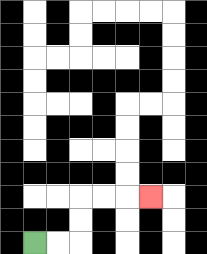{'start': '[1, 10]', 'end': '[6, 8]', 'path_directions': 'R,R,U,U,R,R,R', 'path_coordinates': '[[1, 10], [2, 10], [3, 10], [3, 9], [3, 8], [4, 8], [5, 8], [6, 8]]'}